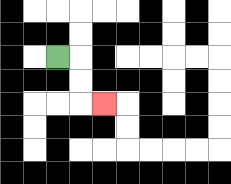{'start': '[2, 2]', 'end': '[4, 4]', 'path_directions': 'R,D,D,R', 'path_coordinates': '[[2, 2], [3, 2], [3, 3], [3, 4], [4, 4]]'}